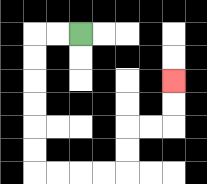{'start': '[3, 1]', 'end': '[7, 3]', 'path_directions': 'L,L,D,D,D,D,D,D,R,R,R,R,U,U,R,R,U,U', 'path_coordinates': '[[3, 1], [2, 1], [1, 1], [1, 2], [1, 3], [1, 4], [1, 5], [1, 6], [1, 7], [2, 7], [3, 7], [4, 7], [5, 7], [5, 6], [5, 5], [6, 5], [7, 5], [7, 4], [7, 3]]'}